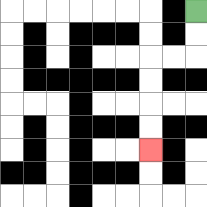{'start': '[8, 0]', 'end': '[6, 6]', 'path_directions': 'D,D,L,L,D,D,D,D', 'path_coordinates': '[[8, 0], [8, 1], [8, 2], [7, 2], [6, 2], [6, 3], [6, 4], [6, 5], [6, 6]]'}